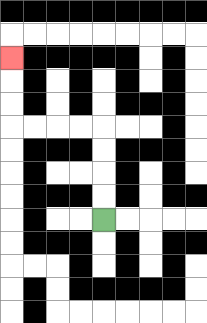{'start': '[4, 9]', 'end': '[0, 2]', 'path_directions': 'U,U,U,U,L,L,L,L,U,U,U', 'path_coordinates': '[[4, 9], [4, 8], [4, 7], [4, 6], [4, 5], [3, 5], [2, 5], [1, 5], [0, 5], [0, 4], [0, 3], [0, 2]]'}